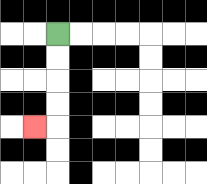{'start': '[2, 1]', 'end': '[1, 5]', 'path_directions': 'D,D,D,D,L', 'path_coordinates': '[[2, 1], [2, 2], [2, 3], [2, 4], [2, 5], [1, 5]]'}